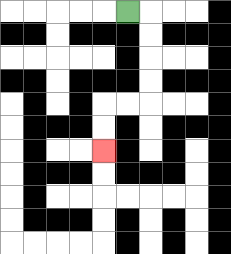{'start': '[5, 0]', 'end': '[4, 6]', 'path_directions': 'R,D,D,D,D,L,L,D,D', 'path_coordinates': '[[5, 0], [6, 0], [6, 1], [6, 2], [6, 3], [6, 4], [5, 4], [4, 4], [4, 5], [4, 6]]'}